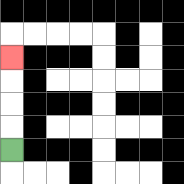{'start': '[0, 6]', 'end': '[0, 2]', 'path_directions': 'U,U,U,U', 'path_coordinates': '[[0, 6], [0, 5], [0, 4], [0, 3], [0, 2]]'}